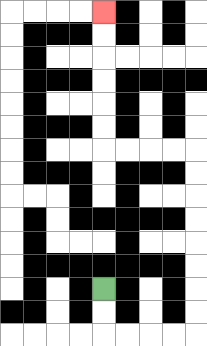{'start': '[4, 12]', 'end': '[4, 0]', 'path_directions': 'D,D,R,R,R,R,U,U,U,U,U,U,U,U,L,L,L,L,U,U,U,U,U,U', 'path_coordinates': '[[4, 12], [4, 13], [4, 14], [5, 14], [6, 14], [7, 14], [8, 14], [8, 13], [8, 12], [8, 11], [8, 10], [8, 9], [8, 8], [8, 7], [8, 6], [7, 6], [6, 6], [5, 6], [4, 6], [4, 5], [4, 4], [4, 3], [4, 2], [4, 1], [4, 0]]'}